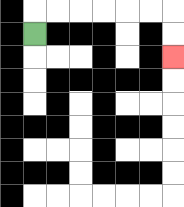{'start': '[1, 1]', 'end': '[7, 2]', 'path_directions': 'U,R,R,R,R,R,R,D,D', 'path_coordinates': '[[1, 1], [1, 0], [2, 0], [3, 0], [4, 0], [5, 0], [6, 0], [7, 0], [7, 1], [7, 2]]'}